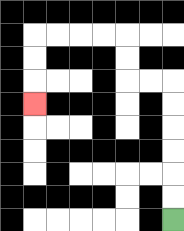{'start': '[7, 9]', 'end': '[1, 4]', 'path_directions': 'U,U,U,U,U,U,L,L,U,U,L,L,L,L,D,D,D', 'path_coordinates': '[[7, 9], [7, 8], [7, 7], [7, 6], [7, 5], [7, 4], [7, 3], [6, 3], [5, 3], [5, 2], [5, 1], [4, 1], [3, 1], [2, 1], [1, 1], [1, 2], [1, 3], [1, 4]]'}